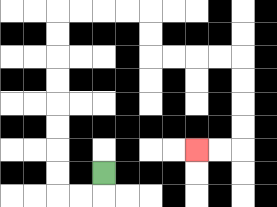{'start': '[4, 7]', 'end': '[8, 6]', 'path_directions': 'D,L,L,U,U,U,U,U,U,U,U,R,R,R,R,D,D,R,R,R,R,D,D,D,D,L,L', 'path_coordinates': '[[4, 7], [4, 8], [3, 8], [2, 8], [2, 7], [2, 6], [2, 5], [2, 4], [2, 3], [2, 2], [2, 1], [2, 0], [3, 0], [4, 0], [5, 0], [6, 0], [6, 1], [6, 2], [7, 2], [8, 2], [9, 2], [10, 2], [10, 3], [10, 4], [10, 5], [10, 6], [9, 6], [8, 6]]'}